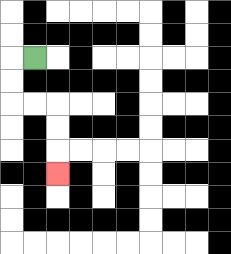{'start': '[1, 2]', 'end': '[2, 7]', 'path_directions': 'L,D,D,R,R,D,D,D', 'path_coordinates': '[[1, 2], [0, 2], [0, 3], [0, 4], [1, 4], [2, 4], [2, 5], [2, 6], [2, 7]]'}